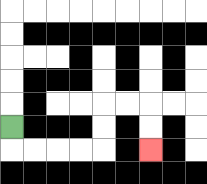{'start': '[0, 5]', 'end': '[6, 6]', 'path_directions': 'D,R,R,R,R,U,U,R,R,D,D', 'path_coordinates': '[[0, 5], [0, 6], [1, 6], [2, 6], [3, 6], [4, 6], [4, 5], [4, 4], [5, 4], [6, 4], [6, 5], [6, 6]]'}